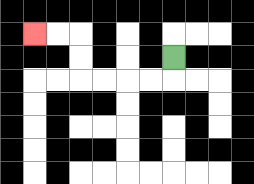{'start': '[7, 2]', 'end': '[1, 1]', 'path_directions': 'D,L,L,L,L,U,U,L,L', 'path_coordinates': '[[7, 2], [7, 3], [6, 3], [5, 3], [4, 3], [3, 3], [3, 2], [3, 1], [2, 1], [1, 1]]'}